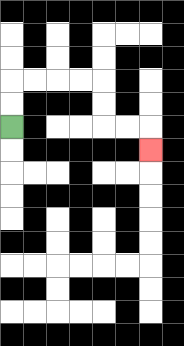{'start': '[0, 5]', 'end': '[6, 6]', 'path_directions': 'U,U,R,R,R,R,D,D,R,R,D', 'path_coordinates': '[[0, 5], [0, 4], [0, 3], [1, 3], [2, 3], [3, 3], [4, 3], [4, 4], [4, 5], [5, 5], [6, 5], [6, 6]]'}